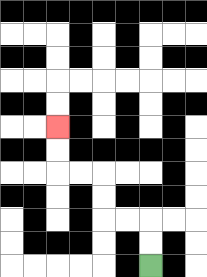{'start': '[6, 11]', 'end': '[2, 5]', 'path_directions': 'U,U,L,L,U,U,L,L,U,U', 'path_coordinates': '[[6, 11], [6, 10], [6, 9], [5, 9], [4, 9], [4, 8], [4, 7], [3, 7], [2, 7], [2, 6], [2, 5]]'}